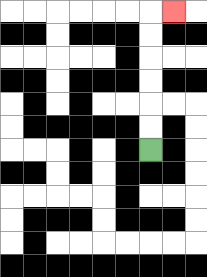{'start': '[6, 6]', 'end': '[7, 0]', 'path_directions': 'U,U,U,U,U,U,R', 'path_coordinates': '[[6, 6], [6, 5], [6, 4], [6, 3], [6, 2], [6, 1], [6, 0], [7, 0]]'}